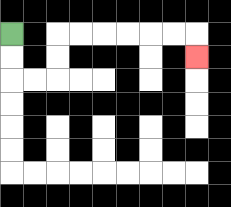{'start': '[0, 1]', 'end': '[8, 2]', 'path_directions': 'D,D,R,R,U,U,R,R,R,R,R,R,D', 'path_coordinates': '[[0, 1], [0, 2], [0, 3], [1, 3], [2, 3], [2, 2], [2, 1], [3, 1], [4, 1], [5, 1], [6, 1], [7, 1], [8, 1], [8, 2]]'}